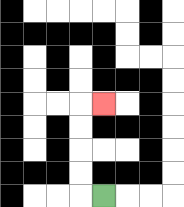{'start': '[4, 8]', 'end': '[4, 4]', 'path_directions': 'L,U,U,U,U,R', 'path_coordinates': '[[4, 8], [3, 8], [3, 7], [3, 6], [3, 5], [3, 4], [4, 4]]'}